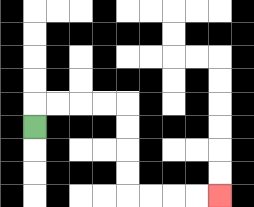{'start': '[1, 5]', 'end': '[9, 8]', 'path_directions': 'U,R,R,R,R,D,D,D,D,R,R,R,R', 'path_coordinates': '[[1, 5], [1, 4], [2, 4], [3, 4], [4, 4], [5, 4], [5, 5], [5, 6], [5, 7], [5, 8], [6, 8], [7, 8], [8, 8], [9, 8]]'}